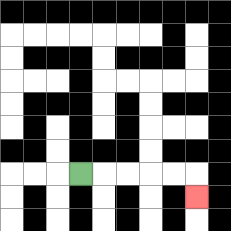{'start': '[3, 7]', 'end': '[8, 8]', 'path_directions': 'R,R,R,R,R,D', 'path_coordinates': '[[3, 7], [4, 7], [5, 7], [6, 7], [7, 7], [8, 7], [8, 8]]'}